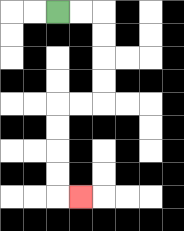{'start': '[2, 0]', 'end': '[3, 8]', 'path_directions': 'R,R,D,D,D,D,L,L,D,D,D,D,R', 'path_coordinates': '[[2, 0], [3, 0], [4, 0], [4, 1], [4, 2], [4, 3], [4, 4], [3, 4], [2, 4], [2, 5], [2, 6], [2, 7], [2, 8], [3, 8]]'}